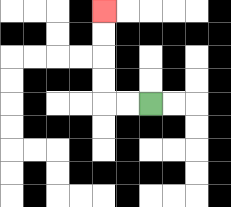{'start': '[6, 4]', 'end': '[4, 0]', 'path_directions': 'L,L,U,U,U,U', 'path_coordinates': '[[6, 4], [5, 4], [4, 4], [4, 3], [4, 2], [4, 1], [4, 0]]'}